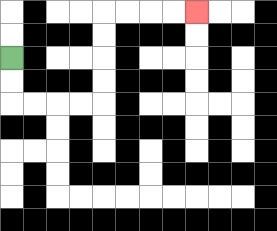{'start': '[0, 2]', 'end': '[8, 0]', 'path_directions': 'D,D,R,R,R,R,U,U,U,U,R,R,R,R', 'path_coordinates': '[[0, 2], [0, 3], [0, 4], [1, 4], [2, 4], [3, 4], [4, 4], [4, 3], [4, 2], [4, 1], [4, 0], [5, 0], [6, 0], [7, 0], [8, 0]]'}